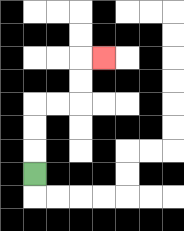{'start': '[1, 7]', 'end': '[4, 2]', 'path_directions': 'U,U,U,R,R,U,U,R', 'path_coordinates': '[[1, 7], [1, 6], [1, 5], [1, 4], [2, 4], [3, 4], [3, 3], [3, 2], [4, 2]]'}